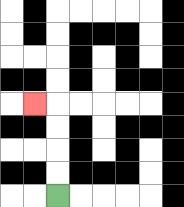{'start': '[2, 8]', 'end': '[1, 4]', 'path_directions': 'U,U,U,U,L', 'path_coordinates': '[[2, 8], [2, 7], [2, 6], [2, 5], [2, 4], [1, 4]]'}